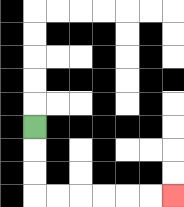{'start': '[1, 5]', 'end': '[7, 8]', 'path_directions': 'D,D,D,R,R,R,R,R,R', 'path_coordinates': '[[1, 5], [1, 6], [1, 7], [1, 8], [2, 8], [3, 8], [4, 8], [5, 8], [6, 8], [7, 8]]'}